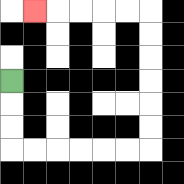{'start': '[0, 3]', 'end': '[1, 0]', 'path_directions': 'D,D,D,R,R,R,R,R,R,U,U,U,U,U,U,L,L,L,L,L', 'path_coordinates': '[[0, 3], [0, 4], [0, 5], [0, 6], [1, 6], [2, 6], [3, 6], [4, 6], [5, 6], [6, 6], [6, 5], [6, 4], [6, 3], [6, 2], [6, 1], [6, 0], [5, 0], [4, 0], [3, 0], [2, 0], [1, 0]]'}